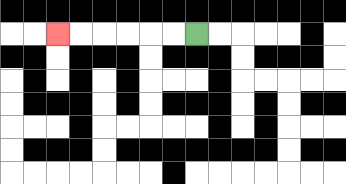{'start': '[8, 1]', 'end': '[2, 1]', 'path_directions': 'L,L,L,L,L,L', 'path_coordinates': '[[8, 1], [7, 1], [6, 1], [5, 1], [4, 1], [3, 1], [2, 1]]'}